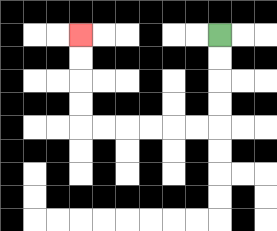{'start': '[9, 1]', 'end': '[3, 1]', 'path_directions': 'D,D,D,D,L,L,L,L,L,L,U,U,U,U', 'path_coordinates': '[[9, 1], [9, 2], [9, 3], [9, 4], [9, 5], [8, 5], [7, 5], [6, 5], [5, 5], [4, 5], [3, 5], [3, 4], [3, 3], [3, 2], [3, 1]]'}